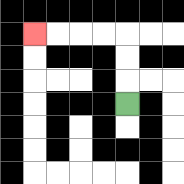{'start': '[5, 4]', 'end': '[1, 1]', 'path_directions': 'U,U,U,L,L,L,L', 'path_coordinates': '[[5, 4], [5, 3], [5, 2], [5, 1], [4, 1], [3, 1], [2, 1], [1, 1]]'}